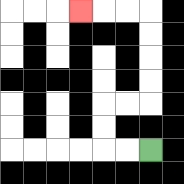{'start': '[6, 6]', 'end': '[3, 0]', 'path_directions': 'L,L,U,U,R,R,U,U,U,U,L,L,L', 'path_coordinates': '[[6, 6], [5, 6], [4, 6], [4, 5], [4, 4], [5, 4], [6, 4], [6, 3], [6, 2], [6, 1], [6, 0], [5, 0], [4, 0], [3, 0]]'}